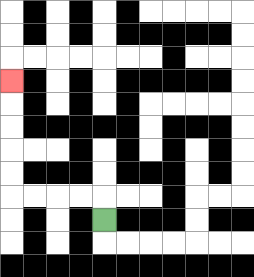{'start': '[4, 9]', 'end': '[0, 3]', 'path_directions': 'U,L,L,L,L,U,U,U,U,U', 'path_coordinates': '[[4, 9], [4, 8], [3, 8], [2, 8], [1, 8], [0, 8], [0, 7], [0, 6], [0, 5], [0, 4], [0, 3]]'}